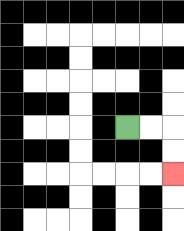{'start': '[5, 5]', 'end': '[7, 7]', 'path_directions': 'R,R,D,D', 'path_coordinates': '[[5, 5], [6, 5], [7, 5], [7, 6], [7, 7]]'}